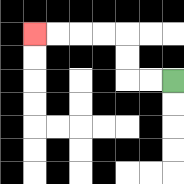{'start': '[7, 3]', 'end': '[1, 1]', 'path_directions': 'L,L,U,U,L,L,L,L', 'path_coordinates': '[[7, 3], [6, 3], [5, 3], [5, 2], [5, 1], [4, 1], [3, 1], [2, 1], [1, 1]]'}